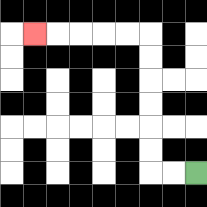{'start': '[8, 7]', 'end': '[1, 1]', 'path_directions': 'L,L,U,U,U,U,U,U,L,L,L,L,L', 'path_coordinates': '[[8, 7], [7, 7], [6, 7], [6, 6], [6, 5], [6, 4], [6, 3], [6, 2], [6, 1], [5, 1], [4, 1], [3, 1], [2, 1], [1, 1]]'}